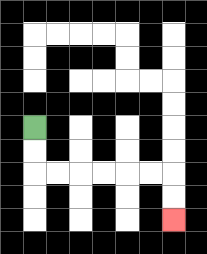{'start': '[1, 5]', 'end': '[7, 9]', 'path_directions': 'D,D,R,R,R,R,R,R,D,D', 'path_coordinates': '[[1, 5], [1, 6], [1, 7], [2, 7], [3, 7], [4, 7], [5, 7], [6, 7], [7, 7], [7, 8], [7, 9]]'}